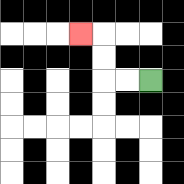{'start': '[6, 3]', 'end': '[3, 1]', 'path_directions': 'L,L,U,U,L', 'path_coordinates': '[[6, 3], [5, 3], [4, 3], [4, 2], [4, 1], [3, 1]]'}